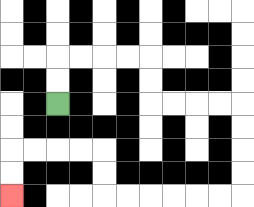{'start': '[2, 4]', 'end': '[0, 8]', 'path_directions': 'U,U,R,R,R,R,D,D,R,R,R,R,D,D,D,D,L,L,L,L,L,L,U,U,L,L,L,L,D,D', 'path_coordinates': '[[2, 4], [2, 3], [2, 2], [3, 2], [4, 2], [5, 2], [6, 2], [6, 3], [6, 4], [7, 4], [8, 4], [9, 4], [10, 4], [10, 5], [10, 6], [10, 7], [10, 8], [9, 8], [8, 8], [7, 8], [6, 8], [5, 8], [4, 8], [4, 7], [4, 6], [3, 6], [2, 6], [1, 6], [0, 6], [0, 7], [0, 8]]'}